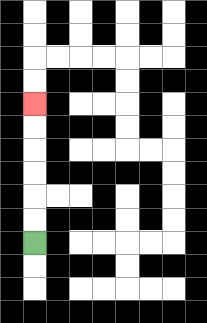{'start': '[1, 10]', 'end': '[1, 4]', 'path_directions': 'U,U,U,U,U,U', 'path_coordinates': '[[1, 10], [1, 9], [1, 8], [1, 7], [1, 6], [1, 5], [1, 4]]'}